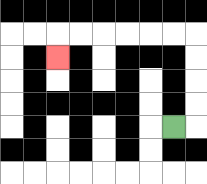{'start': '[7, 5]', 'end': '[2, 2]', 'path_directions': 'R,U,U,U,U,L,L,L,L,L,L,D', 'path_coordinates': '[[7, 5], [8, 5], [8, 4], [8, 3], [8, 2], [8, 1], [7, 1], [6, 1], [5, 1], [4, 1], [3, 1], [2, 1], [2, 2]]'}